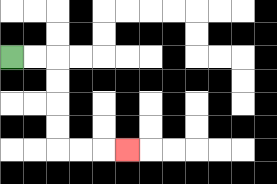{'start': '[0, 2]', 'end': '[5, 6]', 'path_directions': 'R,R,D,D,D,D,R,R,R', 'path_coordinates': '[[0, 2], [1, 2], [2, 2], [2, 3], [2, 4], [2, 5], [2, 6], [3, 6], [4, 6], [5, 6]]'}